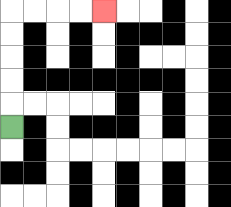{'start': '[0, 5]', 'end': '[4, 0]', 'path_directions': 'U,U,U,U,U,R,R,R,R', 'path_coordinates': '[[0, 5], [0, 4], [0, 3], [0, 2], [0, 1], [0, 0], [1, 0], [2, 0], [3, 0], [4, 0]]'}